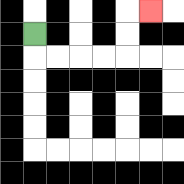{'start': '[1, 1]', 'end': '[6, 0]', 'path_directions': 'D,R,R,R,R,U,U,R', 'path_coordinates': '[[1, 1], [1, 2], [2, 2], [3, 2], [4, 2], [5, 2], [5, 1], [5, 0], [6, 0]]'}